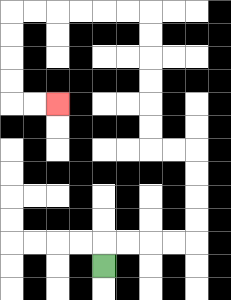{'start': '[4, 11]', 'end': '[2, 4]', 'path_directions': 'U,R,R,R,R,U,U,U,U,L,L,U,U,U,U,U,U,L,L,L,L,L,L,D,D,D,D,R,R', 'path_coordinates': '[[4, 11], [4, 10], [5, 10], [6, 10], [7, 10], [8, 10], [8, 9], [8, 8], [8, 7], [8, 6], [7, 6], [6, 6], [6, 5], [6, 4], [6, 3], [6, 2], [6, 1], [6, 0], [5, 0], [4, 0], [3, 0], [2, 0], [1, 0], [0, 0], [0, 1], [0, 2], [0, 3], [0, 4], [1, 4], [2, 4]]'}